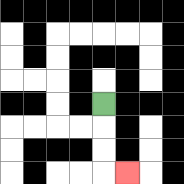{'start': '[4, 4]', 'end': '[5, 7]', 'path_directions': 'D,D,D,R', 'path_coordinates': '[[4, 4], [4, 5], [4, 6], [4, 7], [5, 7]]'}